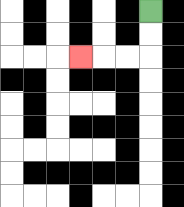{'start': '[6, 0]', 'end': '[3, 2]', 'path_directions': 'D,D,L,L,L', 'path_coordinates': '[[6, 0], [6, 1], [6, 2], [5, 2], [4, 2], [3, 2]]'}